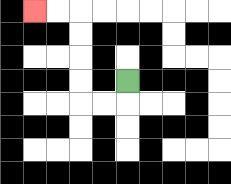{'start': '[5, 3]', 'end': '[1, 0]', 'path_directions': 'D,L,L,U,U,U,U,L,L', 'path_coordinates': '[[5, 3], [5, 4], [4, 4], [3, 4], [3, 3], [3, 2], [3, 1], [3, 0], [2, 0], [1, 0]]'}